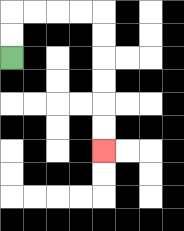{'start': '[0, 2]', 'end': '[4, 6]', 'path_directions': 'U,U,R,R,R,R,D,D,D,D,D,D', 'path_coordinates': '[[0, 2], [0, 1], [0, 0], [1, 0], [2, 0], [3, 0], [4, 0], [4, 1], [4, 2], [4, 3], [4, 4], [4, 5], [4, 6]]'}